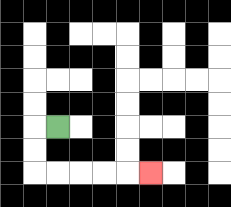{'start': '[2, 5]', 'end': '[6, 7]', 'path_directions': 'L,D,D,R,R,R,R,R', 'path_coordinates': '[[2, 5], [1, 5], [1, 6], [1, 7], [2, 7], [3, 7], [4, 7], [5, 7], [6, 7]]'}